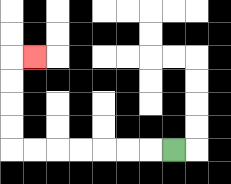{'start': '[7, 6]', 'end': '[1, 2]', 'path_directions': 'L,L,L,L,L,L,L,U,U,U,U,R', 'path_coordinates': '[[7, 6], [6, 6], [5, 6], [4, 6], [3, 6], [2, 6], [1, 6], [0, 6], [0, 5], [0, 4], [0, 3], [0, 2], [1, 2]]'}